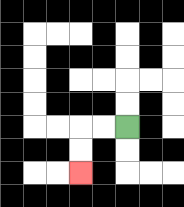{'start': '[5, 5]', 'end': '[3, 7]', 'path_directions': 'L,L,D,D', 'path_coordinates': '[[5, 5], [4, 5], [3, 5], [3, 6], [3, 7]]'}